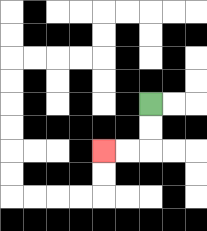{'start': '[6, 4]', 'end': '[4, 6]', 'path_directions': 'D,D,L,L', 'path_coordinates': '[[6, 4], [6, 5], [6, 6], [5, 6], [4, 6]]'}